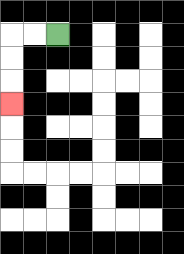{'start': '[2, 1]', 'end': '[0, 4]', 'path_directions': 'L,L,D,D,D', 'path_coordinates': '[[2, 1], [1, 1], [0, 1], [0, 2], [0, 3], [0, 4]]'}